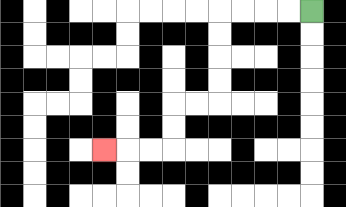{'start': '[13, 0]', 'end': '[4, 6]', 'path_directions': 'L,L,L,L,D,D,D,D,L,L,D,D,L,L,L', 'path_coordinates': '[[13, 0], [12, 0], [11, 0], [10, 0], [9, 0], [9, 1], [9, 2], [9, 3], [9, 4], [8, 4], [7, 4], [7, 5], [7, 6], [6, 6], [5, 6], [4, 6]]'}